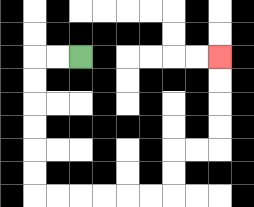{'start': '[3, 2]', 'end': '[9, 2]', 'path_directions': 'L,L,D,D,D,D,D,D,R,R,R,R,R,R,U,U,R,R,U,U,U,U', 'path_coordinates': '[[3, 2], [2, 2], [1, 2], [1, 3], [1, 4], [1, 5], [1, 6], [1, 7], [1, 8], [2, 8], [3, 8], [4, 8], [5, 8], [6, 8], [7, 8], [7, 7], [7, 6], [8, 6], [9, 6], [9, 5], [9, 4], [9, 3], [9, 2]]'}